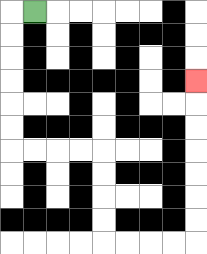{'start': '[1, 0]', 'end': '[8, 3]', 'path_directions': 'L,D,D,D,D,D,D,R,R,R,R,D,D,D,D,R,R,R,R,U,U,U,U,U,U,U', 'path_coordinates': '[[1, 0], [0, 0], [0, 1], [0, 2], [0, 3], [0, 4], [0, 5], [0, 6], [1, 6], [2, 6], [3, 6], [4, 6], [4, 7], [4, 8], [4, 9], [4, 10], [5, 10], [6, 10], [7, 10], [8, 10], [8, 9], [8, 8], [8, 7], [8, 6], [8, 5], [8, 4], [8, 3]]'}